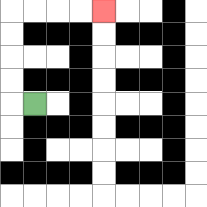{'start': '[1, 4]', 'end': '[4, 0]', 'path_directions': 'L,U,U,U,U,R,R,R,R', 'path_coordinates': '[[1, 4], [0, 4], [0, 3], [0, 2], [0, 1], [0, 0], [1, 0], [2, 0], [3, 0], [4, 0]]'}